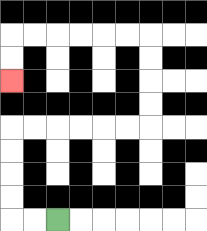{'start': '[2, 9]', 'end': '[0, 3]', 'path_directions': 'L,L,U,U,U,U,R,R,R,R,R,R,U,U,U,U,L,L,L,L,L,L,D,D', 'path_coordinates': '[[2, 9], [1, 9], [0, 9], [0, 8], [0, 7], [0, 6], [0, 5], [1, 5], [2, 5], [3, 5], [4, 5], [5, 5], [6, 5], [6, 4], [6, 3], [6, 2], [6, 1], [5, 1], [4, 1], [3, 1], [2, 1], [1, 1], [0, 1], [0, 2], [0, 3]]'}